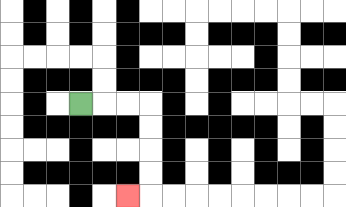{'start': '[3, 4]', 'end': '[5, 8]', 'path_directions': 'R,R,R,D,D,D,D,L', 'path_coordinates': '[[3, 4], [4, 4], [5, 4], [6, 4], [6, 5], [6, 6], [6, 7], [6, 8], [5, 8]]'}